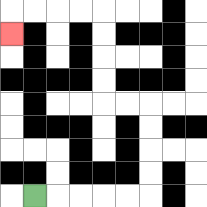{'start': '[1, 8]', 'end': '[0, 1]', 'path_directions': 'R,R,R,R,R,U,U,U,U,L,L,U,U,U,U,L,L,L,L,D', 'path_coordinates': '[[1, 8], [2, 8], [3, 8], [4, 8], [5, 8], [6, 8], [6, 7], [6, 6], [6, 5], [6, 4], [5, 4], [4, 4], [4, 3], [4, 2], [4, 1], [4, 0], [3, 0], [2, 0], [1, 0], [0, 0], [0, 1]]'}